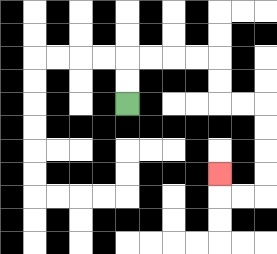{'start': '[5, 4]', 'end': '[9, 7]', 'path_directions': 'U,U,R,R,R,R,D,D,R,R,D,D,D,D,L,L,U', 'path_coordinates': '[[5, 4], [5, 3], [5, 2], [6, 2], [7, 2], [8, 2], [9, 2], [9, 3], [9, 4], [10, 4], [11, 4], [11, 5], [11, 6], [11, 7], [11, 8], [10, 8], [9, 8], [9, 7]]'}